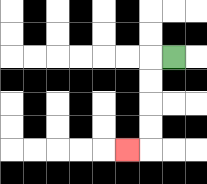{'start': '[7, 2]', 'end': '[5, 6]', 'path_directions': 'L,D,D,D,D,L', 'path_coordinates': '[[7, 2], [6, 2], [6, 3], [6, 4], [6, 5], [6, 6], [5, 6]]'}